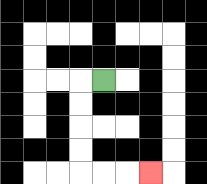{'start': '[4, 3]', 'end': '[6, 7]', 'path_directions': 'L,D,D,D,D,R,R,R', 'path_coordinates': '[[4, 3], [3, 3], [3, 4], [3, 5], [3, 6], [3, 7], [4, 7], [5, 7], [6, 7]]'}